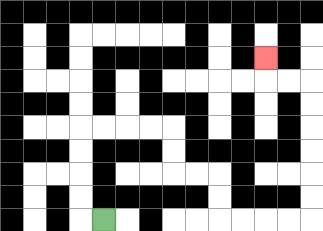{'start': '[4, 9]', 'end': '[11, 2]', 'path_directions': 'L,U,U,U,U,R,R,R,R,D,D,R,R,D,D,R,R,R,R,U,U,U,U,U,U,L,L,U', 'path_coordinates': '[[4, 9], [3, 9], [3, 8], [3, 7], [3, 6], [3, 5], [4, 5], [5, 5], [6, 5], [7, 5], [7, 6], [7, 7], [8, 7], [9, 7], [9, 8], [9, 9], [10, 9], [11, 9], [12, 9], [13, 9], [13, 8], [13, 7], [13, 6], [13, 5], [13, 4], [13, 3], [12, 3], [11, 3], [11, 2]]'}